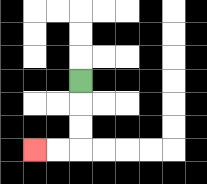{'start': '[3, 3]', 'end': '[1, 6]', 'path_directions': 'D,D,D,L,L', 'path_coordinates': '[[3, 3], [3, 4], [3, 5], [3, 6], [2, 6], [1, 6]]'}